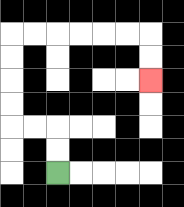{'start': '[2, 7]', 'end': '[6, 3]', 'path_directions': 'U,U,L,L,U,U,U,U,R,R,R,R,R,R,D,D', 'path_coordinates': '[[2, 7], [2, 6], [2, 5], [1, 5], [0, 5], [0, 4], [0, 3], [0, 2], [0, 1], [1, 1], [2, 1], [3, 1], [4, 1], [5, 1], [6, 1], [6, 2], [6, 3]]'}